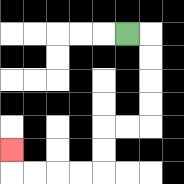{'start': '[5, 1]', 'end': '[0, 6]', 'path_directions': 'R,D,D,D,D,L,L,D,D,L,L,L,L,U', 'path_coordinates': '[[5, 1], [6, 1], [6, 2], [6, 3], [6, 4], [6, 5], [5, 5], [4, 5], [4, 6], [4, 7], [3, 7], [2, 7], [1, 7], [0, 7], [0, 6]]'}